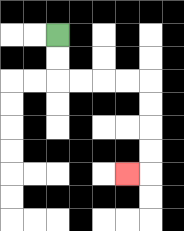{'start': '[2, 1]', 'end': '[5, 7]', 'path_directions': 'D,D,R,R,R,R,D,D,D,D,L', 'path_coordinates': '[[2, 1], [2, 2], [2, 3], [3, 3], [4, 3], [5, 3], [6, 3], [6, 4], [6, 5], [6, 6], [6, 7], [5, 7]]'}